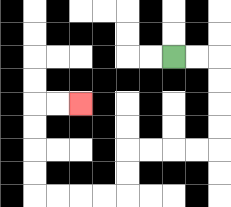{'start': '[7, 2]', 'end': '[3, 4]', 'path_directions': 'R,R,D,D,D,D,L,L,L,L,D,D,L,L,L,L,U,U,U,U,R,R', 'path_coordinates': '[[7, 2], [8, 2], [9, 2], [9, 3], [9, 4], [9, 5], [9, 6], [8, 6], [7, 6], [6, 6], [5, 6], [5, 7], [5, 8], [4, 8], [3, 8], [2, 8], [1, 8], [1, 7], [1, 6], [1, 5], [1, 4], [2, 4], [3, 4]]'}